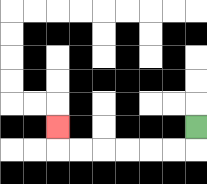{'start': '[8, 5]', 'end': '[2, 5]', 'path_directions': 'D,L,L,L,L,L,L,U', 'path_coordinates': '[[8, 5], [8, 6], [7, 6], [6, 6], [5, 6], [4, 6], [3, 6], [2, 6], [2, 5]]'}